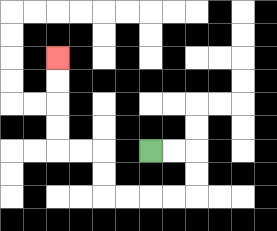{'start': '[6, 6]', 'end': '[2, 2]', 'path_directions': 'R,R,D,D,L,L,L,L,U,U,L,L,U,U,U,U', 'path_coordinates': '[[6, 6], [7, 6], [8, 6], [8, 7], [8, 8], [7, 8], [6, 8], [5, 8], [4, 8], [4, 7], [4, 6], [3, 6], [2, 6], [2, 5], [2, 4], [2, 3], [2, 2]]'}